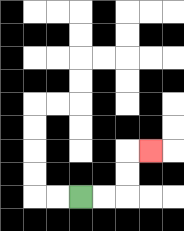{'start': '[3, 8]', 'end': '[6, 6]', 'path_directions': 'R,R,U,U,R', 'path_coordinates': '[[3, 8], [4, 8], [5, 8], [5, 7], [5, 6], [6, 6]]'}